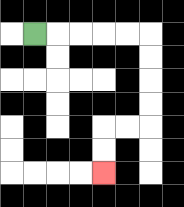{'start': '[1, 1]', 'end': '[4, 7]', 'path_directions': 'R,R,R,R,R,D,D,D,D,L,L,D,D', 'path_coordinates': '[[1, 1], [2, 1], [3, 1], [4, 1], [5, 1], [6, 1], [6, 2], [6, 3], [6, 4], [6, 5], [5, 5], [4, 5], [4, 6], [4, 7]]'}